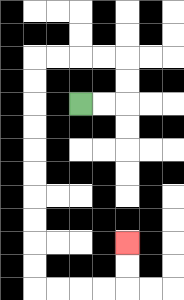{'start': '[3, 4]', 'end': '[5, 10]', 'path_directions': 'R,R,U,U,L,L,L,L,D,D,D,D,D,D,D,D,D,D,R,R,R,R,U,U', 'path_coordinates': '[[3, 4], [4, 4], [5, 4], [5, 3], [5, 2], [4, 2], [3, 2], [2, 2], [1, 2], [1, 3], [1, 4], [1, 5], [1, 6], [1, 7], [1, 8], [1, 9], [1, 10], [1, 11], [1, 12], [2, 12], [3, 12], [4, 12], [5, 12], [5, 11], [5, 10]]'}